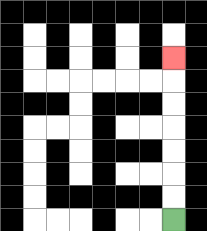{'start': '[7, 9]', 'end': '[7, 2]', 'path_directions': 'U,U,U,U,U,U,U', 'path_coordinates': '[[7, 9], [7, 8], [7, 7], [7, 6], [7, 5], [7, 4], [7, 3], [7, 2]]'}